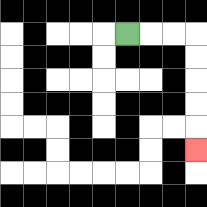{'start': '[5, 1]', 'end': '[8, 6]', 'path_directions': 'R,R,R,D,D,D,D,D', 'path_coordinates': '[[5, 1], [6, 1], [7, 1], [8, 1], [8, 2], [8, 3], [8, 4], [8, 5], [8, 6]]'}